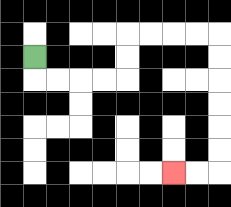{'start': '[1, 2]', 'end': '[7, 7]', 'path_directions': 'D,R,R,R,R,U,U,R,R,R,R,D,D,D,D,D,D,L,L', 'path_coordinates': '[[1, 2], [1, 3], [2, 3], [3, 3], [4, 3], [5, 3], [5, 2], [5, 1], [6, 1], [7, 1], [8, 1], [9, 1], [9, 2], [9, 3], [9, 4], [9, 5], [9, 6], [9, 7], [8, 7], [7, 7]]'}